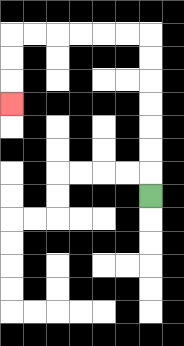{'start': '[6, 8]', 'end': '[0, 4]', 'path_directions': 'U,U,U,U,U,U,U,L,L,L,L,L,L,D,D,D', 'path_coordinates': '[[6, 8], [6, 7], [6, 6], [6, 5], [6, 4], [6, 3], [6, 2], [6, 1], [5, 1], [4, 1], [3, 1], [2, 1], [1, 1], [0, 1], [0, 2], [0, 3], [0, 4]]'}